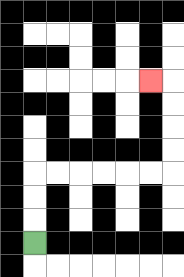{'start': '[1, 10]', 'end': '[6, 3]', 'path_directions': 'U,U,U,R,R,R,R,R,R,U,U,U,U,L', 'path_coordinates': '[[1, 10], [1, 9], [1, 8], [1, 7], [2, 7], [3, 7], [4, 7], [5, 7], [6, 7], [7, 7], [7, 6], [7, 5], [7, 4], [7, 3], [6, 3]]'}